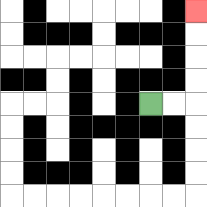{'start': '[6, 4]', 'end': '[8, 0]', 'path_directions': 'R,R,U,U,U,U', 'path_coordinates': '[[6, 4], [7, 4], [8, 4], [8, 3], [8, 2], [8, 1], [8, 0]]'}